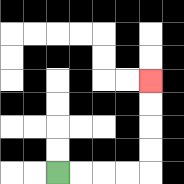{'start': '[2, 7]', 'end': '[6, 3]', 'path_directions': 'R,R,R,R,U,U,U,U', 'path_coordinates': '[[2, 7], [3, 7], [4, 7], [5, 7], [6, 7], [6, 6], [6, 5], [6, 4], [6, 3]]'}